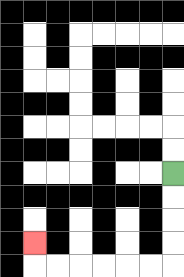{'start': '[7, 7]', 'end': '[1, 10]', 'path_directions': 'D,D,D,D,L,L,L,L,L,L,U', 'path_coordinates': '[[7, 7], [7, 8], [7, 9], [7, 10], [7, 11], [6, 11], [5, 11], [4, 11], [3, 11], [2, 11], [1, 11], [1, 10]]'}